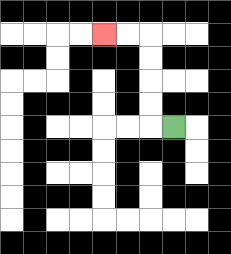{'start': '[7, 5]', 'end': '[4, 1]', 'path_directions': 'L,U,U,U,U,L,L', 'path_coordinates': '[[7, 5], [6, 5], [6, 4], [6, 3], [6, 2], [6, 1], [5, 1], [4, 1]]'}